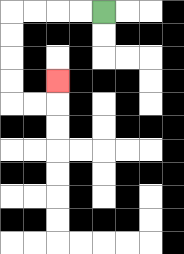{'start': '[4, 0]', 'end': '[2, 3]', 'path_directions': 'L,L,L,L,D,D,D,D,R,R,U', 'path_coordinates': '[[4, 0], [3, 0], [2, 0], [1, 0], [0, 0], [0, 1], [0, 2], [0, 3], [0, 4], [1, 4], [2, 4], [2, 3]]'}